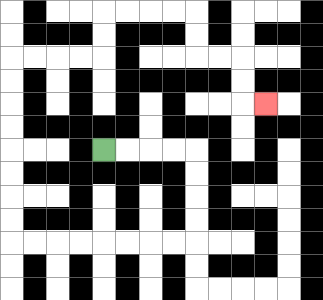{'start': '[4, 6]', 'end': '[11, 4]', 'path_directions': 'R,R,R,R,D,D,D,D,L,L,L,L,L,L,L,L,U,U,U,U,U,U,U,U,R,R,R,R,U,U,R,R,R,R,D,D,R,R,D,D,R', 'path_coordinates': '[[4, 6], [5, 6], [6, 6], [7, 6], [8, 6], [8, 7], [8, 8], [8, 9], [8, 10], [7, 10], [6, 10], [5, 10], [4, 10], [3, 10], [2, 10], [1, 10], [0, 10], [0, 9], [0, 8], [0, 7], [0, 6], [0, 5], [0, 4], [0, 3], [0, 2], [1, 2], [2, 2], [3, 2], [4, 2], [4, 1], [4, 0], [5, 0], [6, 0], [7, 0], [8, 0], [8, 1], [8, 2], [9, 2], [10, 2], [10, 3], [10, 4], [11, 4]]'}